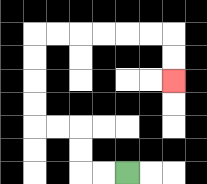{'start': '[5, 7]', 'end': '[7, 3]', 'path_directions': 'L,L,U,U,L,L,U,U,U,U,R,R,R,R,R,R,D,D', 'path_coordinates': '[[5, 7], [4, 7], [3, 7], [3, 6], [3, 5], [2, 5], [1, 5], [1, 4], [1, 3], [1, 2], [1, 1], [2, 1], [3, 1], [4, 1], [5, 1], [6, 1], [7, 1], [7, 2], [7, 3]]'}